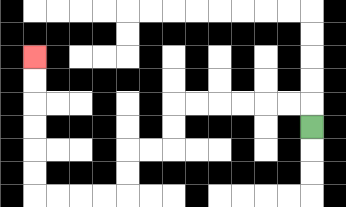{'start': '[13, 5]', 'end': '[1, 2]', 'path_directions': 'U,L,L,L,L,L,L,D,D,L,L,D,D,L,L,L,L,U,U,U,U,U,U', 'path_coordinates': '[[13, 5], [13, 4], [12, 4], [11, 4], [10, 4], [9, 4], [8, 4], [7, 4], [7, 5], [7, 6], [6, 6], [5, 6], [5, 7], [5, 8], [4, 8], [3, 8], [2, 8], [1, 8], [1, 7], [1, 6], [1, 5], [1, 4], [1, 3], [1, 2]]'}